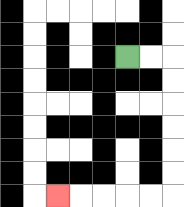{'start': '[5, 2]', 'end': '[2, 8]', 'path_directions': 'R,R,D,D,D,D,D,D,L,L,L,L,L', 'path_coordinates': '[[5, 2], [6, 2], [7, 2], [7, 3], [7, 4], [7, 5], [7, 6], [7, 7], [7, 8], [6, 8], [5, 8], [4, 8], [3, 8], [2, 8]]'}